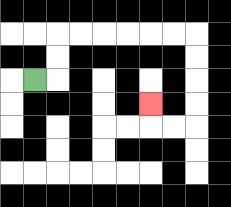{'start': '[1, 3]', 'end': '[6, 4]', 'path_directions': 'R,U,U,R,R,R,R,R,R,D,D,D,D,L,L,U', 'path_coordinates': '[[1, 3], [2, 3], [2, 2], [2, 1], [3, 1], [4, 1], [5, 1], [6, 1], [7, 1], [8, 1], [8, 2], [8, 3], [8, 4], [8, 5], [7, 5], [6, 5], [6, 4]]'}